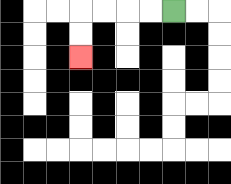{'start': '[7, 0]', 'end': '[3, 2]', 'path_directions': 'L,L,L,L,D,D', 'path_coordinates': '[[7, 0], [6, 0], [5, 0], [4, 0], [3, 0], [3, 1], [3, 2]]'}